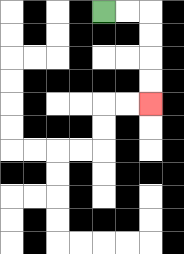{'start': '[4, 0]', 'end': '[6, 4]', 'path_directions': 'R,R,D,D,D,D', 'path_coordinates': '[[4, 0], [5, 0], [6, 0], [6, 1], [6, 2], [6, 3], [6, 4]]'}